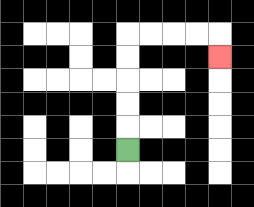{'start': '[5, 6]', 'end': '[9, 2]', 'path_directions': 'U,U,U,U,U,R,R,R,R,D', 'path_coordinates': '[[5, 6], [5, 5], [5, 4], [5, 3], [5, 2], [5, 1], [6, 1], [7, 1], [8, 1], [9, 1], [9, 2]]'}